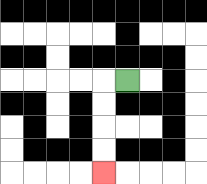{'start': '[5, 3]', 'end': '[4, 7]', 'path_directions': 'L,D,D,D,D', 'path_coordinates': '[[5, 3], [4, 3], [4, 4], [4, 5], [4, 6], [4, 7]]'}